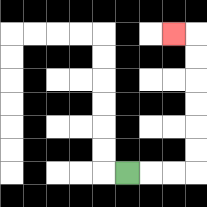{'start': '[5, 7]', 'end': '[7, 1]', 'path_directions': 'R,R,R,U,U,U,U,U,U,L', 'path_coordinates': '[[5, 7], [6, 7], [7, 7], [8, 7], [8, 6], [8, 5], [8, 4], [8, 3], [8, 2], [8, 1], [7, 1]]'}